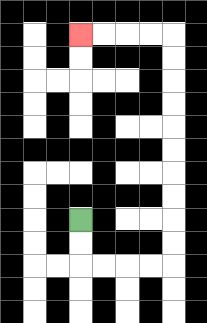{'start': '[3, 9]', 'end': '[3, 1]', 'path_directions': 'D,D,R,R,R,R,U,U,U,U,U,U,U,U,U,U,L,L,L,L', 'path_coordinates': '[[3, 9], [3, 10], [3, 11], [4, 11], [5, 11], [6, 11], [7, 11], [7, 10], [7, 9], [7, 8], [7, 7], [7, 6], [7, 5], [7, 4], [7, 3], [7, 2], [7, 1], [6, 1], [5, 1], [4, 1], [3, 1]]'}